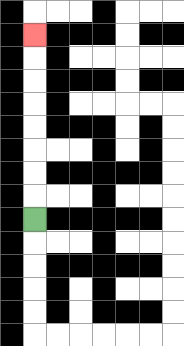{'start': '[1, 9]', 'end': '[1, 1]', 'path_directions': 'U,U,U,U,U,U,U,U', 'path_coordinates': '[[1, 9], [1, 8], [1, 7], [1, 6], [1, 5], [1, 4], [1, 3], [1, 2], [1, 1]]'}